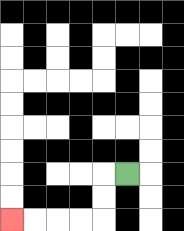{'start': '[5, 7]', 'end': '[0, 9]', 'path_directions': 'L,D,D,L,L,L,L', 'path_coordinates': '[[5, 7], [4, 7], [4, 8], [4, 9], [3, 9], [2, 9], [1, 9], [0, 9]]'}